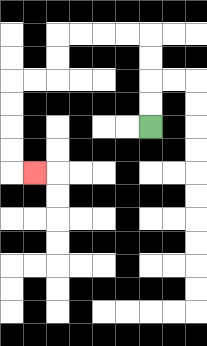{'start': '[6, 5]', 'end': '[1, 7]', 'path_directions': 'U,U,U,U,L,L,L,L,D,D,L,L,D,D,D,D,R', 'path_coordinates': '[[6, 5], [6, 4], [6, 3], [6, 2], [6, 1], [5, 1], [4, 1], [3, 1], [2, 1], [2, 2], [2, 3], [1, 3], [0, 3], [0, 4], [0, 5], [0, 6], [0, 7], [1, 7]]'}